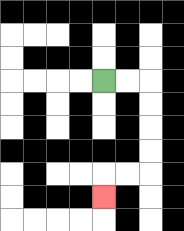{'start': '[4, 3]', 'end': '[4, 8]', 'path_directions': 'R,R,D,D,D,D,L,L,D', 'path_coordinates': '[[4, 3], [5, 3], [6, 3], [6, 4], [6, 5], [6, 6], [6, 7], [5, 7], [4, 7], [4, 8]]'}